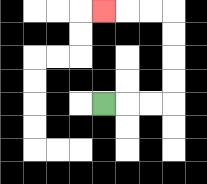{'start': '[4, 4]', 'end': '[4, 0]', 'path_directions': 'R,R,R,U,U,U,U,L,L,L', 'path_coordinates': '[[4, 4], [5, 4], [6, 4], [7, 4], [7, 3], [7, 2], [7, 1], [7, 0], [6, 0], [5, 0], [4, 0]]'}